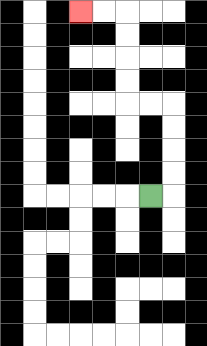{'start': '[6, 8]', 'end': '[3, 0]', 'path_directions': 'R,U,U,U,U,L,L,U,U,U,U,L,L', 'path_coordinates': '[[6, 8], [7, 8], [7, 7], [7, 6], [7, 5], [7, 4], [6, 4], [5, 4], [5, 3], [5, 2], [5, 1], [5, 0], [4, 0], [3, 0]]'}